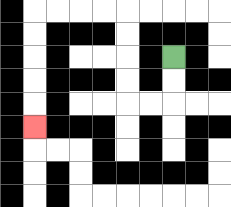{'start': '[7, 2]', 'end': '[1, 5]', 'path_directions': 'D,D,L,L,U,U,U,U,L,L,L,L,D,D,D,D,D', 'path_coordinates': '[[7, 2], [7, 3], [7, 4], [6, 4], [5, 4], [5, 3], [5, 2], [5, 1], [5, 0], [4, 0], [3, 0], [2, 0], [1, 0], [1, 1], [1, 2], [1, 3], [1, 4], [1, 5]]'}